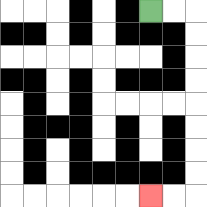{'start': '[6, 0]', 'end': '[6, 8]', 'path_directions': 'R,R,D,D,D,D,D,D,D,D,L,L', 'path_coordinates': '[[6, 0], [7, 0], [8, 0], [8, 1], [8, 2], [8, 3], [8, 4], [8, 5], [8, 6], [8, 7], [8, 8], [7, 8], [6, 8]]'}